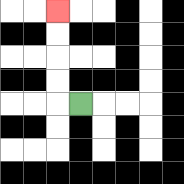{'start': '[3, 4]', 'end': '[2, 0]', 'path_directions': 'L,U,U,U,U', 'path_coordinates': '[[3, 4], [2, 4], [2, 3], [2, 2], [2, 1], [2, 0]]'}